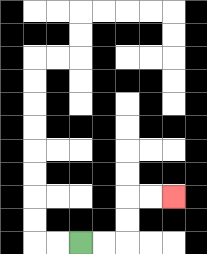{'start': '[3, 10]', 'end': '[7, 8]', 'path_directions': 'R,R,U,U,R,R', 'path_coordinates': '[[3, 10], [4, 10], [5, 10], [5, 9], [5, 8], [6, 8], [7, 8]]'}